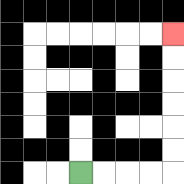{'start': '[3, 7]', 'end': '[7, 1]', 'path_directions': 'R,R,R,R,U,U,U,U,U,U', 'path_coordinates': '[[3, 7], [4, 7], [5, 7], [6, 7], [7, 7], [7, 6], [7, 5], [7, 4], [7, 3], [7, 2], [7, 1]]'}